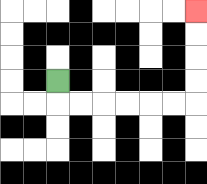{'start': '[2, 3]', 'end': '[8, 0]', 'path_directions': 'D,R,R,R,R,R,R,U,U,U,U', 'path_coordinates': '[[2, 3], [2, 4], [3, 4], [4, 4], [5, 4], [6, 4], [7, 4], [8, 4], [8, 3], [8, 2], [8, 1], [8, 0]]'}